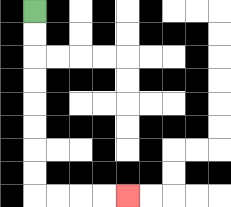{'start': '[1, 0]', 'end': '[5, 8]', 'path_directions': 'D,D,D,D,D,D,D,D,R,R,R,R', 'path_coordinates': '[[1, 0], [1, 1], [1, 2], [1, 3], [1, 4], [1, 5], [1, 6], [1, 7], [1, 8], [2, 8], [3, 8], [4, 8], [5, 8]]'}